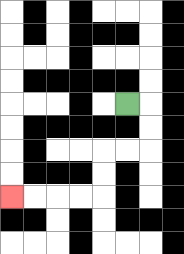{'start': '[5, 4]', 'end': '[0, 8]', 'path_directions': 'R,D,D,L,L,D,D,L,L,L,L', 'path_coordinates': '[[5, 4], [6, 4], [6, 5], [6, 6], [5, 6], [4, 6], [4, 7], [4, 8], [3, 8], [2, 8], [1, 8], [0, 8]]'}